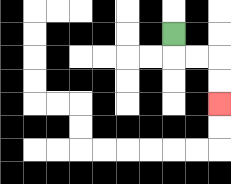{'start': '[7, 1]', 'end': '[9, 4]', 'path_directions': 'D,R,R,D,D', 'path_coordinates': '[[7, 1], [7, 2], [8, 2], [9, 2], [9, 3], [9, 4]]'}